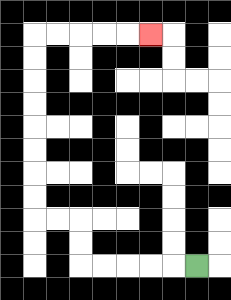{'start': '[8, 11]', 'end': '[6, 1]', 'path_directions': 'L,L,L,L,L,U,U,L,L,U,U,U,U,U,U,U,U,R,R,R,R,R', 'path_coordinates': '[[8, 11], [7, 11], [6, 11], [5, 11], [4, 11], [3, 11], [3, 10], [3, 9], [2, 9], [1, 9], [1, 8], [1, 7], [1, 6], [1, 5], [1, 4], [1, 3], [1, 2], [1, 1], [2, 1], [3, 1], [4, 1], [5, 1], [6, 1]]'}